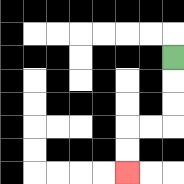{'start': '[7, 2]', 'end': '[5, 7]', 'path_directions': 'D,D,D,L,L,D,D', 'path_coordinates': '[[7, 2], [7, 3], [7, 4], [7, 5], [6, 5], [5, 5], [5, 6], [5, 7]]'}